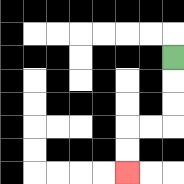{'start': '[7, 2]', 'end': '[5, 7]', 'path_directions': 'D,D,D,L,L,D,D', 'path_coordinates': '[[7, 2], [7, 3], [7, 4], [7, 5], [6, 5], [5, 5], [5, 6], [5, 7]]'}